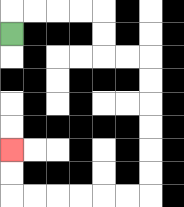{'start': '[0, 1]', 'end': '[0, 6]', 'path_directions': 'U,R,R,R,R,D,D,R,R,D,D,D,D,D,D,L,L,L,L,L,L,U,U', 'path_coordinates': '[[0, 1], [0, 0], [1, 0], [2, 0], [3, 0], [4, 0], [4, 1], [4, 2], [5, 2], [6, 2], [6, 3], [6, 4], [6, 5], [6, 6], [6, 7], [6, 8], [5, 8], [4, 8], [3, 8], [2, 8], [1, 8], [0, 8], [0, 7], [0, 6]]'}